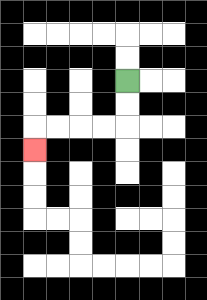{'start': '[5, 3]', 'end': '[1, 6]', 'path_directions': 'D,D,L,L,L,L,D', 'path_coordinates': '[[5, 3], [5, 4], [5, 5], [4, 5], [3, 5], [2, 5], [1, 5], [1, 6]]'}